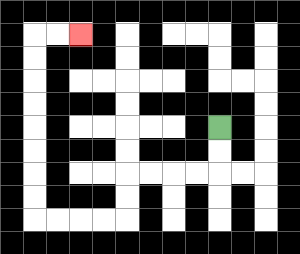{'start': '[9, 5]', 'end': '[3, 1]', 'path_directions': 'D,D,L,L,L,L,D,D,L,L,L,L,U,U,U,U,U,U,U,U,R,R', 'path_coordinates': '[[9, 5], [9, 6], [9, 7], [8, 7], [7, 7], [6, 7], [5, 7], [5, 8], [5, 9], [4, 9], [3, 9], [2, 9], [1, 9], [1, 8], [1, 7], [1, 6], [1, 5], [1, 4], [1, 3], [1, 2], [1, 1], [2, 1], [3, 1]]'}